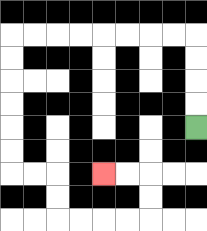{'start': '[8, 5]', 'end': '[4, 7]', 'path_directions': 'U,U,U,U,L,L,L,L,L,L,L,L,D,D,D,D,D,D,R,R,D,D,R,R,R,R,U,U,L,L', 'path_coordinates': '[[8, 5], [8, 4], [8, 3], [8, 2], [8, 1], [7, 1], [6, 1], [5, 1], [4, 1], [3, 1], [2, 1], [1, 1], [0, 1], [0, 2], [0, 3], [0, 4], [0, 5], [0, 6], [0, 7], [1, 7], [2, 7], [2, 8], [2, 9], [3, 9], [4, 9], [5, 9], [6, 9], [6, 8], [6, 7], [5, 7], [4, 7]]'}